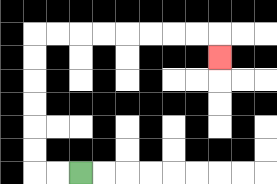{'start': '[3, 7]', 'end': '[9, 2]', 'path_directions': 'L,L,U,U,U,U,U,U,R,R,R,R,R,R,R,R,D', 'path_coordinates': '[[3, 7], [2, 7], [1, 7], [1, 6], [1, 5], [1, 4], [1, 3], [1, 2], [1, 1], [2, 1], [3, 1], [4, 1], [5, 1], [6, 1], [7, 1], [8, 1], [9, 1], [9, 2]]'}